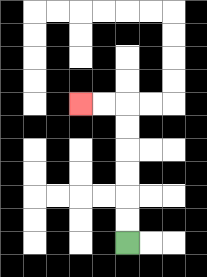{'start': '[5, 10]', 'end': '[3, 4]', 'path_directions': 'U,U,U,U,U,U,L,L', 'path_coordinates': '[[5, 10], [5, 9], [5, 8], [5, 7], [5, 6], [5, 5], [5, 4], [4, 4], [3, 4]]'}